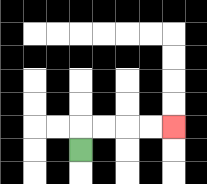{'start': '[3, 6]', 'end': '[7, 5]', 'path_directions': 'U,R,R,R,R', 'path_coordinates': '[[3, 6], [3, 5], [4, 5], [5, 5], [6, 5], [7, 5]]'}